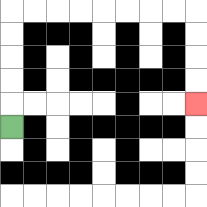{'start': '[0, 5]', 'end': '[8, 4]', 'path_directions': 'U,U,U,U,U,R,R,R,R,R,R,R,R,D,D,D,D', 'path_coordinates': '[[0, 5], [0, 4], [0, 3], [0, 2], [0, 1], [0, 0], [1, 0], [2, 0], [3, 0], [4, 0], [5, 0], [6, 0], [7, 0], [8, 0], [8, 1], [8, 2], [8, 3], [8, 4]]'}